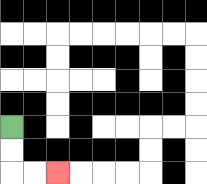{'start': '[0, 5]', 'end': '[2, 7]', 'path_directions': 'D,D,R,R', 'path_coordinates': '[[0, 5], [0, 6], [0, 7], [1, 7], [2, 7]]'}